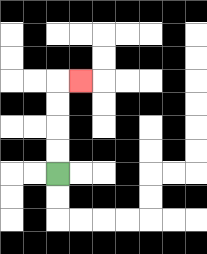{'start': '[2, 7]', 'end': '[3, 3]', 'path_directions': 'U,U,U,U,R', 'path_coordinates': '[[2, 7], [2, 6], [2, 5], [2, 4], [2, 3], [3, 3]]'}